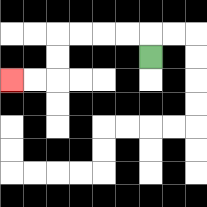{'start': '[6, 2]', 'end': '[0, 3]', 'path_directions': 'U,L,L,L,L,D,D,L,L', 'path_coordinates': '[[6, 2], [6, 1], [5, 1], [4, 1], [3, 1], [2, 1], [2, 2], [2, 3], [1, 3], [0, 3]]'}